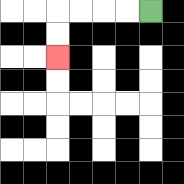{'start': '[6, 0]', 'end': '[2, 2]', 'path_directions': 'L,L,L,L,D,D', 'path_coordinates': '[[6, 0], [5, 0], [4, 0], [3, 0], [2, 0], [2, 1], [2, 2]]'}